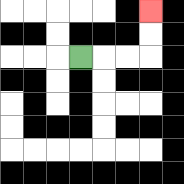{'start': '[3, 2]', 'end': '[6, 0]', 'path_directions': 'R,R,R,U,U', 'path_coordinates': '[[3, 2], [4, 2], [5, 2], [6, 2], [6, 1], [6, 0]]'}